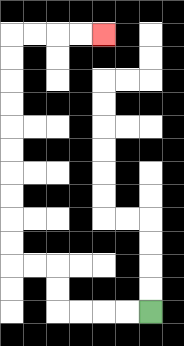{'start': '[6, 13]', 'end': '[4, 1]', 'path_directions': 'L,L,L,L,U,U,L,L,U,U,U,U,U,U,U,U,U,U,R,R,R,R', 'path_coordinates': '[[6, 13], [5, 13], [4, 13], [3, 13], [2, 13], [2, 12], [2, 11], [1, 11], [0, 11], [0, 10], [0, 9], [0, 8], [0, 7], [0, 6], [0, 5], [0, 4], [0, 3], [0, 2], [0, 1], [1, 1], [2, 1], [3, 1], [4, 1]]'}